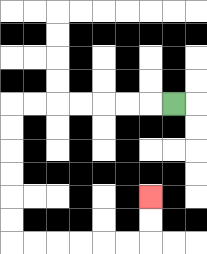{'start': '[7, 4]', 'end': '[6, 8]', 'path_directions': 'L,L,L,L,L,L,L,D,D,D,D,D,D,R,R,R,R,R,R,U,U', 'path_coordinates': '[[7, 4], [6, 4], [5, 4], [4, 4], [3, 4], [2, 4], [1, 4], [0, 4], [0, 5], [0, 6], [0, 7], [0, 8], [0, 9], [0, 10], [1, 10], [2, 10], [3, 10], [4, 10], [5, 10], [6, 10], [6, 9], [6, 8]]'}